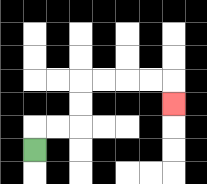{'start': '[1, 6]', 'end': '[7, 4]', 'path_directions': 'U,R,R,U,U,R,R,R,R,D', 'path_coordinates': '[[1, 6], [1, 5], [2, 5], [3, 5], [3, 4], [3, 3], [4, 3], [5, 3], [6, 3], [7, 3], [7, 4]]'}